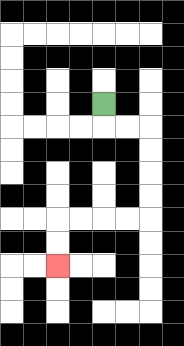{'start': '[4, 4]', 'end': '[2, 11]', 'path_directions': 'D,R,R,D,D,D,D,L,L,L,L,D,D', 'path_coordinates': '[[4, 4], [4, 5], [5, 5], [6, 5], [6, 6], [6, 7], [6, 8], [6, 9], [5, 9], [4, 9], [3, 9], [2, 9], [2, 10], [2, 11]]'}